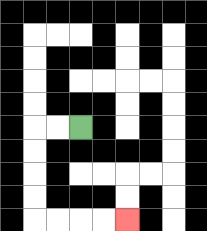{'start': '[3, 5]', 'end': '[5, 9]', 'path_directions': 'L,L,D,D,D,D,R,R,R,R', 'path_coordinates': '[[3, 5], [2, 5], [1, 5], [1, 6], [1, 7], [1, 8], [1, 9], [2, 9], [3, 9], [4, 9], [5, 9]]'}